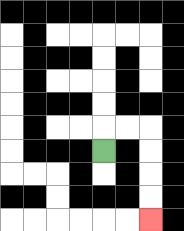{'start': '[4, 6]', 'end': '[6, 9]', 'path_directions': 'U,R,R,D,D,D,D', 'path_coordinates': '[[4, 6], [4, 5], [5, 5], [6, 5], [6, 6], [6, 7], [6, 8], [6, 9]]'}